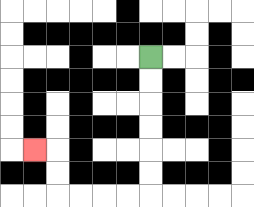{'start': '[6, 2]', 'end': '[1, 6]', 'path_directions': 'D,D,D,D,D,D,L,L,L,L,U,U,L', 'path_coordinates': '[[6, 2], [6, 3], [6, 4], [6, 5], [6, 6], [6, 7], [6, 8], [5, 8], [4, 8], [3, 8], [2, 8], [2, 7], [2, 6], [1, 6]]'}